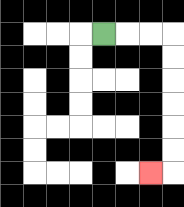{'start': '[4, 1]', 'end': '[6, 7]', 'path_directions': 'R,R,R,D,D,D,D,D,D,L', 'path_coordinates': '[[4, 1], [5, 1], [6, 1], [7, 1], [7, 2], [7, 3], [7, 4], [7, 5], [7, 6], [7, 7], [6, 7]]'}